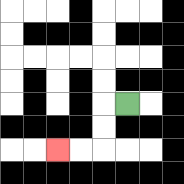{'start': '[5, 4]', 'end': '[2, 6]', 'path_directions': 'L,D,D,L,L', 'path_coordinates': '[[5, 4], [4, 4], [4, 5], [4, 6], [3, 6], [2, 6]]'}